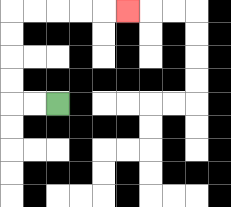{'start': '[2, 4]', 'end': '[5, 0]', 'path_directions': 'L,L,U,U,U,U,R,R,R,R,R', 'path_coordinates': '[[2, 4], [1, 4], [0, 4], [0, 3], [0, 2], [0, 1], [0, 0], [1, 0], [2, 0], [3, 0], [4, 0], [5, 0]]'}